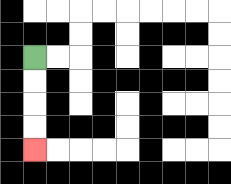{'start': '[1, 2]', 'end': '[1, 6]', 'path_directions': 'D,D,D,D', 'path_coordinates': '[[1, 2], [1, 3], [1, 4], [1, 5], [1, 6]]'}